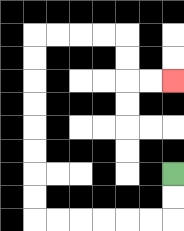{'start': '[7, 7]', 'end': '[7, 3]', 'path_directions': 'D,D,L,L,L,L,L,L,U,U,U,U,U,U,U,U,R,R,R,R,D,D,R,R', 'path_coordinates': '[[7, 7], [7, 8], [7, 9], [6, 9], [5, 9], [4, 9], [3, 9], [2, 9], [1, 9], [1, 8], [1, 7], [1, 6], [1, 5], [1, 4], [1, 3], [1, 2], [1, 1], [2, 1], [3, 1], [4, 1], [5, 1], [5, 2], [5, 3], [6, 3], [7, 3]]'}